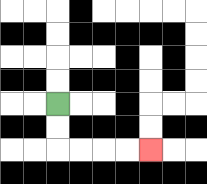{'start': '[2, 4]', 'end': '[6, 6]', 'path_directions': 'D,D,R,R,R,R', 'path_coordinates': '[[2, 4], [2, 5], [2, 6], [3, 6], [4, 6], [5, 6], [6, 6]]'}